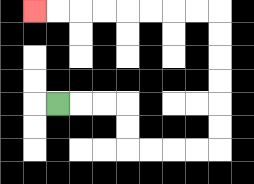{'start': '[2, 4]', 'end': '[1, 0]', 'path_directions': 'R,R,R,D,D,R,R,R,R,U,U,U,U,U,U,L,L,L,L,L,L,L,L', 'path_coordinates': '[[2, 4], [3, 4], [4, 4], [5, 4], [5, 5], [5, 6], [6, 6], [7, 6], [8, 6], [9, 6], [9, 5], [9, 4], [9, 3], [9, 2], [9, 1], [9, 0], [8, 0], [7, 0], [6, 0], [5, 0], [4, 0], [3, 0], [2, 0], [1, 0]]'}